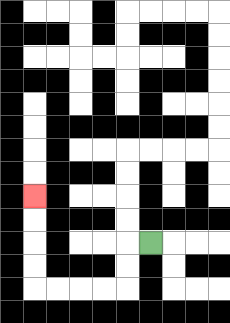{'start': '[6, 10]', 'end': '[1, 8]', 'path_directions': 'L,D,D,L,L,L,L,U,U,U,U', 'path_coordinates': '[[6, 10], [5, 10], [5, 11], [5, 12], [4, 12], [3, 12], [2, 12], [1, 12], [1, 11], [1, 10], [1, 9], [1, 8]]'}